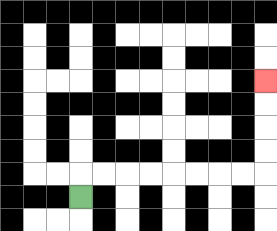{'start': '[3, 8]', 'end': '[11, 3]', 'path_directions': 'U,R,R,R,R,R,R,R,R,U,U,U,U', 'path_coordinates': '[[3, 8], [3, 7], [4, 7], [5, 7], [6, 7], [7, 7], [8, 7], [9, 7], [10, 7], [11, 7], [11, 6], [11, 5], [11, 4], [11, 3]]'}